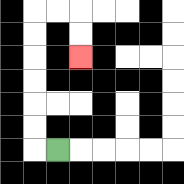{'start': '[2, 6]', 'end': '[3, 2]', 'path_directions': 'L,U,U,U,U,U,U,R,R,D,D', 'path_coordinates': '[[2, 6], [1, 6], [1, 5], [1, 4], [1, 3], [1, 2], [1, 1], [1, 0], [2, 0], [3, 0], [3, 1], [3, 2]]'}